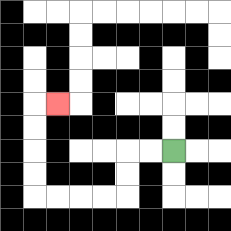{'start': '[7, 6]', 'end': '[2, 4]', 'path_directions': 'L,L,D,D,L,L,L,L,U,U,U,U,R', 'path_coordinates': '[[7, 6], [6, 6], [5, 6], [5, 7], [5, 8], [4, 8], [3, 8], [2, 8], [1, 8], [1, 7], [1, 6], [1, 5], [1, 4], [2, 4]]'}